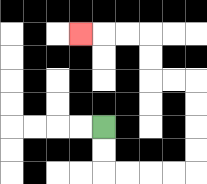{'start': '[4, 5]', 'end': '[3, 1]', 'path_directions': 'D,D,R,R,R,R,U,U,U,U,L,L,U,U,L,L,L', 'path_coordinates': '[[4, 5], [4, 6], [4, 7], [5, 7], [6, 7], [7, 7], [8, 7], [8, 6], [8, 5], [8, 4], [8, 3], [7, 3], [6, 3], [6, 2], [6, 1], [5, 1], [4, 1], [3, 1]]'}